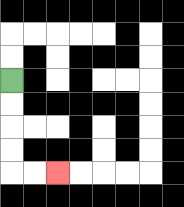{'start': '[0, 3]', 'end': '[2, 7]', 'path_directions': 'D,D,D,D,R,R', 'path_coordinates': '[[0, 3], [0, 4], [0, 5], [0, 6], [0, 7], [1, 7], [2, 7]]'}